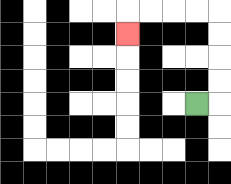{'start': '[8, 4]', 'end': '[5, 1]', 'path_directions': 'R,U,U,U,U,L,L,L,L,D', 'path_coordinates': '[[8, 4], [9, 4], [9, 3], [9, 2], [9, 1], [9, 0], [8, 0], [7, 0], [6, 0], [5, 0], [5, 1]]'}